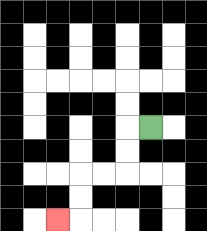{'start': '[6, 5]', 'end': '[2, 9]', 'path_directions': 'L,D,D,L,L,D,D,L', 'path_coordinates': '[[6, 5], [5, 5], [5, 6], [5, 7], [4, 7], [3, 7], [3, 8], [3, 9], [2, 9]]'}